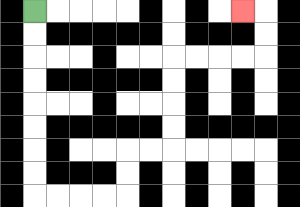{'start': '[1, 0]', 'end': '[10, 0]', 'path_directions': 'D,D,D,D,D,D,D,D,R,R,R,R,U,U,R,R,U,U,U,U,R,R,R,R,U,U,L', 'path_coordinates': '[[1, 0], [1, 1], [1, 2], [1, 3], [1, 4], [1, 5], [1, 6], [1, 7], [1, 8], [2, 8], [3, 8], [4, 8], [5, 8], [5, 7], [5, 6], [6, 6], [7, 6], [7, 5], [7, 4], [7, 3], [7, 2], [8, 2], [9, 2], [10, 2], [11, 2], [11, 1], [11, 0], [10, 0]]'}